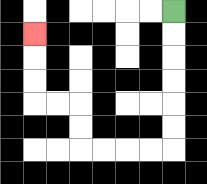{'start': '[7, 0]', 'end': '[1, 1]', 'path_directions': 'D,D,D,D,D,D,L,L,L,L,U,U,L,L,U,U,U', 'path_coordinates': '[[7, 0], [7, 1], [7, 2], [7, 3], [7, 4], [7, 5], [7, 6], [6, 6], [5, 6], [4, 6], [3, 6], [3, 5], [3, 4], [2, 4], [1, 4], [1, 3], [1, 2], [1, 1]]'}